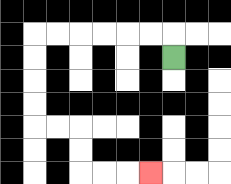{'start': '[7, 2]', 'end': '[6, 7]', 'path_directions': 'U,L,L,L,L,L,L,D,D,D,D,R,R,D,D,R,R,R', 'path_coordinates': '[[7, 2], [7, 1], [6, 1], [5, 1], [4, 1], [3, 1], [2, 1], [1, 1], [1, 2], [1, 3], [1, 4], [1, 5], [2, 5], [3, 5], [3, 6], [3, 7], [4, 7], [5, 7], [6, 7]]'}